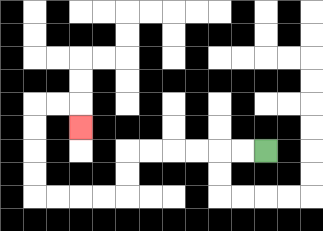{'start': '[11, 6]', 'end': '[3, 5]', 'path_directions': 'L,L,L,L,L,L,D,D,L,L,L,L,U,U,U,U,R,R,D', 'path_coordinates': '[[11, 6], [10, 6], [9, 6], [8, 6], [7, 6], [6, 6], [5, 6], [5, 7], [5, 8], [4, 8], [3, 8], [2, 8], [1, 8], [1, 7], [1, 6], [1, 5], [1, 4], [2, 4], [3, 4], [3, 5]]'}